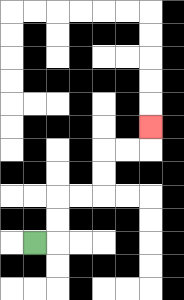{'start': '[1, 10]', 'end': '[6, 5]', 'path_directions': 'R,U,U,R,R,U,U,R,R,U', 'path_coordinates': '[[1, 10], [2, 10], [2, 9], [2, 8], [3, 8], [4, 8], [4, 7], [4, 6], [5, 6], [6, 6], [6, 5]]'}